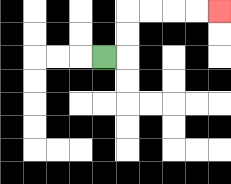{'start': '[4, 2]', 'end': '[9, 0]', 'path_directions': 'R,U,U,R,R,R,R', 'path_coordinates': '[[4, 2], [5, 2], [5, 1], [5, 0], [6, 0], [7, 0], [8, 0], [9, 0]]'}